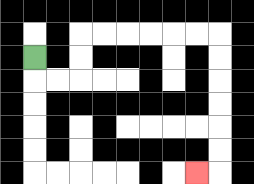{'start': '[1, 2]', 'end': '[8, 7]', 'path_directions': 'D,R,R,U,U,R,R,R,R,R,R,D,D,D,D,D,D,L', 'path_coordinates': '[[1, 2], [1, 3], [2, 3], [3, 3], [3, 2], [3, 1], [4, 1], [5, 1], [6, 1], [7, 1], [8, 1], [9, 1], [9, 2], [9, 3], [9, 4], [9, 5], [9, 6], [9, 7], [8, 7]]'}